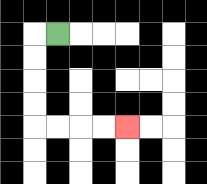{'start': '[2, 1]', 'end': '[5, 5]', 'path_directions': 'L,D,D,D,D,R,R,R,R', 'path_coordinates': '[[2, 1], [1, 1], [1, 2], [1, 3], [1, 4], [1, 5], [2, 5], [3, 5], [4, 5], [5, 5]]'}